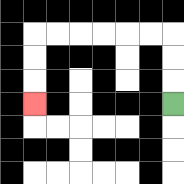{'start': '[7, 4]', 'end': '[1, 4]', 'path_directions': 'U,U,U,L,L,L,L,L,L,D,D,D', 'path_coordinates': '[[7, 4], [7, 3], [7, 2], [7, 1], [6, 1], [5, 1], [4, 1], [3, 1], [2, 1], [1, 1], [1, 2], [1, 3], [1, 4]]'}